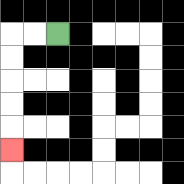{'start': '[2, 1]', 'end': '[0, 6]', 'path_directions': 'L,L,D,D,D,D,D', 'path_coordinates': '[[2, 1], [1, 1], [0, 1], [0, 2], [0, 3], [0, 4], [0, 5], [0, 6]]'}